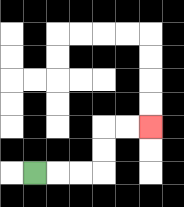{'start': '[1, 7]', 'end': '[6, 5]', 'path_directions': 'R,R,R,U,U,R,R', 'path_coordinates': '[[1, 7], [2, 7], [3, 7], [4, 7], [4, 6], [4, 5], [5, 5], [6, 5]]'}